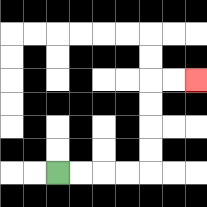{'start': '[2, 7]', 'end': '[8, 3]', 'path_directions': 'R,R,R,R,U,U,U,U,R,R', 'path_coordinates': '[[2, 7], [3, 7], [4, 7], [5, 7], [6, 7], [6, 6], [6, 5], [6, 4], [6, 3], [7, 3], [8, 3]]'}